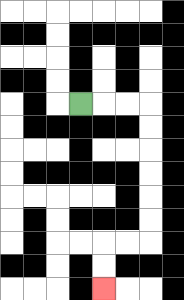{'start': '[3, 4]', 'end': '[4, 12]', 'path_directions': 'R,R,R,D,D,D,D,D,D,L,L,D,D', 'path_coordinates': '[[3, 4], [4, 4], [5, 4], [6, 4], [6, 5], [6, 6], [6, 7], [6, 8], [6, 9], [6, 10], [5, 10], [4, 10], [4, 11], [4, 12]]'}